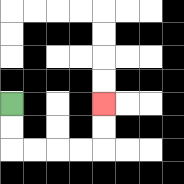{'start': '[0, 4]', 'end': '[4, 4]', 'path_directions': 'D,D,R,R,R,R,U,U', 'path_coordinates': '[[0, 4], [0, 5], [0, 6], [1, 6], [2, 6], [3, 6], [4, 6], [4, 5], [4, 4]]'}